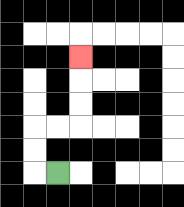{'start': '[2, 7]', 'end': '[3, 2]', 'path_directions': 'L,U,U,R,R,U,U,U', 'path_coordinates': '[[2, 7], [1, 7], [1, 6], [1, 5], [2, 5], [3, 5], [3, 4], [3, 3], [3, 2]]'}